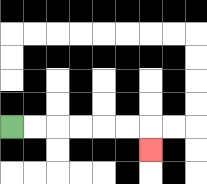{'start': '[0, 5]', 'end': '[6, 6]', 'path_directions': 'R,R,R,R,R,R,D', 'path_coordinates': '[[0, 5], [1, 5], [2, 5], [3, 5], [4, 5], [5, 5], [6, 5], [6, 6]]'}